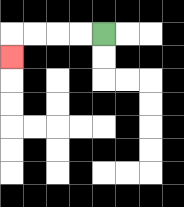{'start': '[4, 1]', 'end': '[0, 2]', 'path_directions': 'L,L,L,L,D', 'path_coordinates': '[[4, 1], [3, 1], [2, 1], [1, 1], [0, 1], [0, 2]]'}